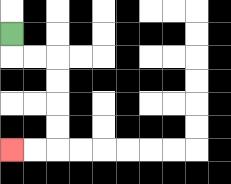{'start': '[0, 1]', 'end': '[0, 6]', 'path_directions': 'D,R,R,D,D,D,D,L,L', 'path_coordinates': '[[0, 1], [0, 2], [1, 2], [2, 2], [2, 3], [2, 4], [2, 5], [2, 6], [1, 6], [0, 6]]'}